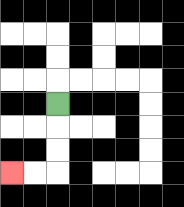{'start': '[2, 4]', 'end': '[0, 7]', 'path_directions': 'D,D,D,L,L', 'path_coordinates': '[[2, 4], [2, 5], [2, 6], [2, 7], [1, 7], [0, 7]]'}